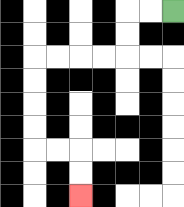{'start': '[7, 0]', 'end': '[3, 8]', 'path_directions': 'L,L,D,D,L,L,L,L,D,D,D,D,R,R,D,D', 'path_coordinates': '[[7, 0], [6, 0], [5, 0], [5, 1], [5, 2], [4, 2], [3, 2], [2, 2], [1, 2], [1, 3], [1, 4], [1, 5], [1, 6], [2, 6], [3, 6], [3, 7], [3, 8]]'}